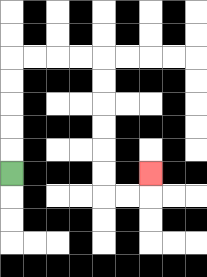{'start': '[0, 7]', 'end': '[6, 7]', 'path_directions': 'U,U,U,U,U,R,R,R,R,D,D,D,D,D,D,R,R,U', 'path_coordinates': '[[0, 7], [0, 6], [0, 5], [0, 4], [0, 3], [0, 2], [1, 2], [2, 2], [3, 2], [4, 2], [4, 3], [4, 4], [4, 5], [4, 6], [4, 7], [4, 8], [5, 8], [6, 8], [6, 7]]'}